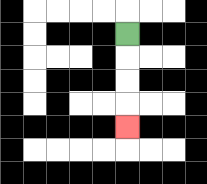{'start': '[5, 1]', 'end': '[5, 5]', 'path_directions': 'D,D,D,D', 'path_coordinates': '[[5, 1], [5, 2], [5, 3], [5, 4], [5, 5]]'}